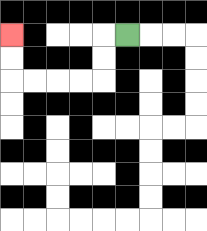{'start': '[5, 1]', 'end': '[0, 1]', 'path_directions': 'L,D,D,L,L,L,L,U,U', 'path_coordinates': '[[5, 1], [4, 1], [4, 2], [4, 3], [3, 3], [2, 3], [1, 3], [0, 3], [0, 2], [0, 1]]'}